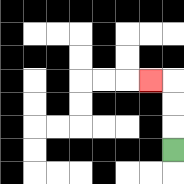{'start': '[7, 6]', 'end': '[6, 3]', 'path_directions': 'U,U,U,L', 'path_coordinates': '[[7, 6], [7, 5], [7, 4], [7, 3], [6, 3]]'}